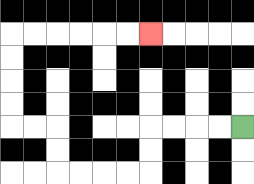{'start': '[10, 5]', 'end': '[6, 1]', 'path_directions': 'L,L,L,L,D,D,L,L,L,L,U,U,L,L,U,U,U,U,R,R,R,R,R,R', 'path_coordinates': '[[10, 5], [9, 5], [8, 5], [7, 5], [6, 5], [6, 6], [6, 7], [5, 7], [4, 7], [3, 7], [2, 7], [2, 6], [2, 5], [1, 5], [0, 5], [0, 4], [0, 3], [0, 2], [0, 1], [1, 1], [2, 1], [3, 1], [4, 1], [5, 1], [6, 1]]'}